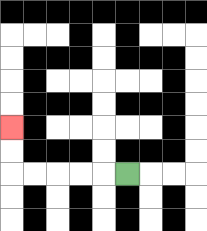{'start': '[5, 7]', 'end': '[0, 5]', 'path_directions': 'L,L,L,L,L,U,U', 'path_coordinates': '[[5, 7], [4, 7], [3, 7], [2, 7], [1, 7], [0, 7], [0, 6], [0, 5]]'}